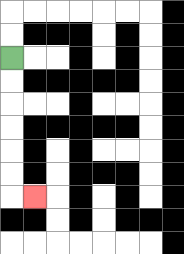{'start': '[0, 2]', 'end': '[1, 8]', 'path_directions': 'D,D,D,D,D,D,R', 'path_coordinates': '[[0, 2], [0, 3], [0, 4], [0, 5], [0, 6], [0, 7], [0, 8], [1, 8]]'}